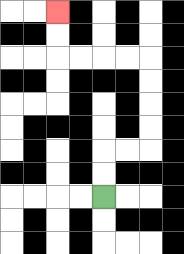{'start': '[4, 8]', 'end': '[2, 0]', 'path_directions': 'U,U,R,R,U,U,U,U,L,L,L,L,U,U', 'path_coordinates': '[[4, 8], [4, 7], [4, 6], [5, 6], [6, 6], [6, 5], [6, 4], [6, 3], [6, 2], [5, 2], [4, 2], [3, 2], [2, 2], [2, 1], [2, 0]]'}